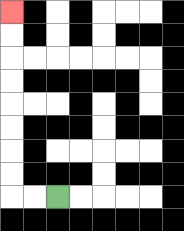{'start': '[2, 8]', 'end': '[0, 0]', 'path_directions': 'L,L,U,U,U,U,U,U,U,U', 'path_coordinates': '[[2, 8], [1, 8], [0, 8], [0, 7], [0, 6], [0, 5], [0, 4], [0, 3], [0, 2], [0, 1], [0, 0]]'}